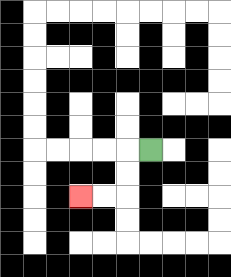{'start': '[6, 6]', 'end': '[3, 8]', 'path_directions': 'L,D,D,L,L', 'path_coordinates': '[[6, 6], [5, 6], [5, 7], [5, 8], [4, 8], [3, 8]]'}